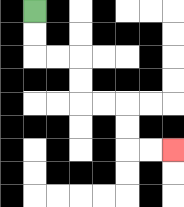{'start': '[1, 0]', 'end': '[7, 6]', 'path_directions': 'D,D,R,R,D,D,R,R,D,D,R,R', 'path_coordinates': '[[1, 0], [1, 1], [1, 2], [2, 2], [3, 2], [3, 3], [3, 4], [4, 4], [5, 4], [5, 5], [5, 6], [6, 6], [7, 6]]'}